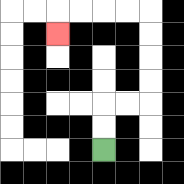{'start': '[4, 6]', 'end': '[2, 1]', 'path_directions': 'U,U,R,R,U,U,U,U,L,L,L,L,D', 'path_coordinates': '[[4, 6], [4, 5], [4, 4], [5, 4], [6, 4], [6, 3], [6, 2], [6, 1], [6, 0], [5, 0], [4, 0], [3, 0], [2, 0], [2, 1]]'}